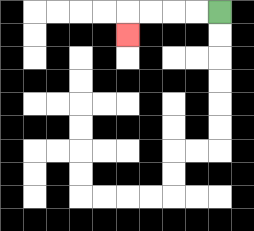{'start': '[9, 0]', 'end': '[5, 1]', 'path_directions': 'L,L,L,L,D', 'path_coordinates': '[[9, 0], [8, 0], [7, 0], [6, 0], [5, 0], [5, 1]]'}